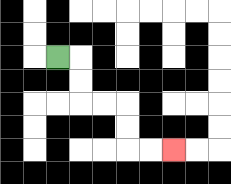{'start': '[2, 2]', 'end': '[7, 6]', 'path_directions': 'R,D,D,R,R,D,D,R,R', 'path_coordinates': '[[2, 2], [3, 2], [3, 3], [3, 4], [4, 4], [5, 4], [5, 5], [5, 6], [6, 6], [7, 6]]'}